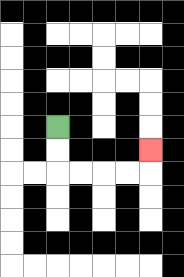{'start': '[2, 5]', 'end': '[6, 6]', 'path_directions': 'D,D,R,R,R,R,U', 'path_coordinates': '[[2, 5], [2, 6], [2, 7], [3, 7], [4, 7], [5, 7], [6, 7], [6, 6]]'}